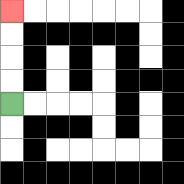{'start': '[0, 4]', 'end': '[0, 0]', 'path_directions': 'U,U,U,U', 'path_coordinates': '[[0, 4], [0, 3], [0, 2], [0, 1], [0, 0]]'}